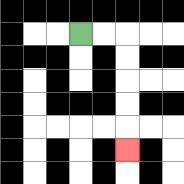{'start': '[3, 1]', 'end': '[5, 6]', 'path_directions': 'R,R,D,D,D,D,D', 'path_coordinates': '[[3, 1], [4, 1], [5, 1], [5, 2], [5, 3], [5, 4], [5, 5], [5, 6]]'}